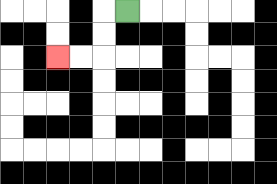{'start': '[5, 0]', 'end': '[2, 2]', 'path_directions': 'L,D,D,L,L', 'path_coordinates': '[[5, 0], [4, 0], [4, 1], [4, 2], [3, 2], [2, 2]]'}